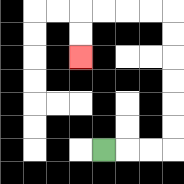{'start': '[4, 6]', 'end': '[3, 2]', 'path_directions': 'R,R,R,U,U,U,U,U,U,L,L,L,L,D,D', 'path_coordinates': '[[4, 6], [5, 6], [6, 6], [7, 6], [7, 5], [7, 4], [7, 3], [7, 2], [7, 1], [7, 0], [6, 0], [5, 0], [4, 0], [3, 0], [3, 1], [3, 2]]'}